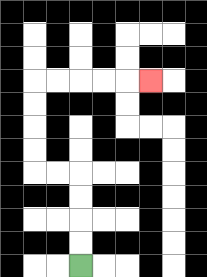{'start': '[3, 11]', 'end': '[6, 3]', 'path_directions': 'U,U,U,U,L,L,U,U,U,U,R,R,R,R,R', 'path_coordinates': '[[3, 11], [3, 10], [3, 9], [3, 8], [3, 7], [2, 7], [1, 7], [1, 6], [1, 5], [1, 4], [1, 3], [2, 3], [3, 3], [4, 3], [5, 3], [6, 3]]'}